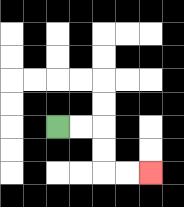{'start': '[2, 5]', 'end': '[6, 7]', 'path_directions': 'R,R,D,D,R,R', 'path_coordinates': '[[2, 5], [3, 5], [4, 5], [4, 6], [4, 7], [5, 7], [6, 7]]'}